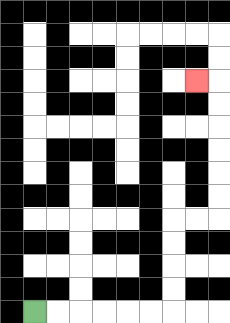{'start': '[1, 13]', 'end': '[8, 3]', 'path_directions': 'R,R,R,R,R,R,U,U,U,U,R,R,U,U,U,U,U,U,L', 'path_coordinates': '[[1, 13], [2, 13], [3, 13], [4, 13], [5, 13], [6, 13], [7, 13], [7, 12], [7, 11], [7, 10], [7, 9], [8, 9], [9, 9], [9, 8], [9, 7], [9, 6], [9, 5], [9, 4], [9, 3], [8, 3]]'}